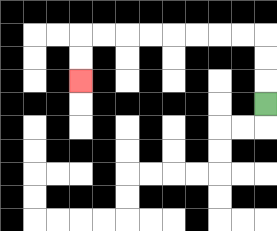{'start': '[11, 4]', 'end': '[3, 3]', 'path_directions': 'U,U,U,L,L,L,L,L,L,L,L,D,D', 'path_coordinates': '[[11, 4], [11, 3], [11, 2], [11, 1], [10, 1], [9, 1], [8, 1], [7, 1], [6, 1], [5, 1], [4, 1], [3, 1], [3, 2], [3, 3]]'}